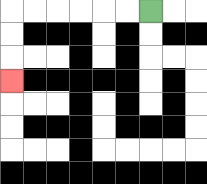{'start': '[6, 0]', 'end': '[0, 3]', 'path_directions': 'L,L,L,L,L,L,D,D,D', 'path_coordinates': '[[6, 0], [5, 0], [4, 0], [3, 0], [2, 0], [1, 0], [0, 0], [0, 1], [0, 2], [0, 3]]'}